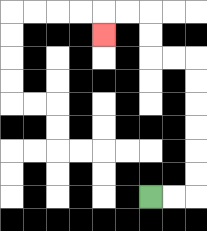{'start': '[6, 8]', 'end': '[4, 1]', 'path_directions': 'R,R,U,U,U,U,U,U,L,L,U,U,L,L,D', 'path_coordinates': '[[6, 8], [7, 8], [8, 8], [8, 7], [8, 6], [8, 5], [8, 4], [8, 3], [8, 2], [7, 2], [6, 2], [6, 1], [6, 0], [5, 0], [4, 0], [4, 1]]'}